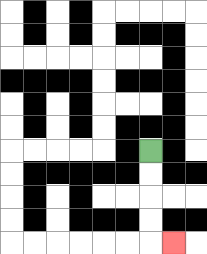{'start': '[6, 6]', 'end': '[7, 10]', 'path_directions': 'D,D,D,D,R', 'path_coordinates': '[[6, 6], [6, 7], [6, 8], [6, 9], [6, 10], [7, 10]]'}